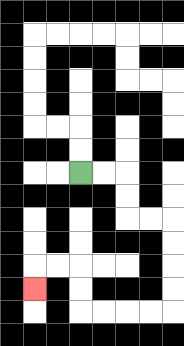{'start': '[3, 7]', 'end': '[1, 12]', 'path_directions': 'R,R,D,D,R,R,D,D,D,D,L,L,L,L,U,U,L,L,D', 'path_coordinates': '[[3, 7], [4, 7], [5, 7], [5, 8], [5, 9], [6, 9], [7, 9], [7, 10], [7, 11], [7, 12], [7, 13], [6, 13], [5, 13], [4, 13], [3, 13], [3, 12], [3, 11], [2, 11], [1, 11], [1, 12]]'}